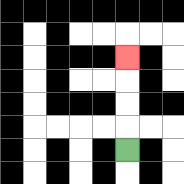{'start': '[5, 6]', 'end': '[5, 2]', 'path_directions': 'U,U,U,U', 'path_coordinates': '[[5, 6], [5, 5], [5, 4], [5, 3], [5, 2]]'}